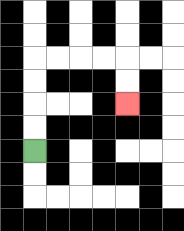{'start': '[1, 6]', 'end': '[5, 4]', 'path_directions': 'U,U,U,U,R,R,R,R,D,D', 'path_coordinates': '[[1, 6], [1, 5], [1, 4], [1, 3], [1, 2], [2, 2], [3, 2], [4, 2], [5, 2], [5, 3], [5, 4]]'}